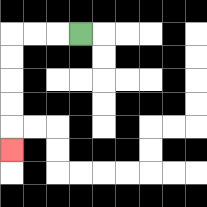{'start': '[3, 1]', 'end': '[0, 6]', 'path_directions': 'L,L,L,D,D,D,D,D', 'path_coordinates': '[[3, 1], [2, 1], [1, 1], [0, 1], [0, 2], [0, 3], [0, 4], [0, 5], [0, 6]]'}